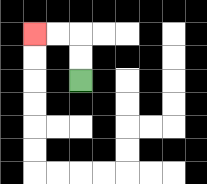{'start': '[3, 3]', 'end': '[1, 1]', 'path_directions': 'U,U,L,L', 'path_coordinates': '[[3, 3], [3, 2], [3, 1], [2, 1], [1, 1]]'}